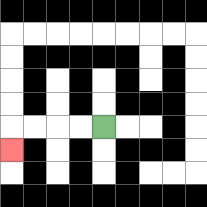{'start': '[4, 5]', 'end': '[0, 6]', 'path_directions': 'L,L,L,L,D', 'path_coordinates': '[[4, 5], [3, 5], [2, 5], [1, 5], [0, 5], [0, 6]]'}